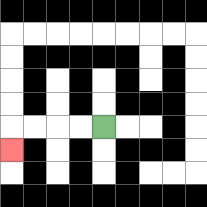{'start': '[4, 5]', 'end': '[0, 6]', 'path_directions': 'L,L,L,L,D', 'path_coordinates': '[[4, 5], [3, 5], [2, 5], [1, 5], [0, 5], [0, 6]]'}